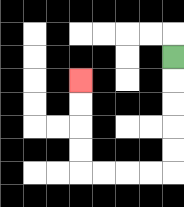{'start': '[7, 2]', 'end': '[3, 3]', 'path_directions': 'D,D,D,D,D,L,L,L,L,U,U,U,U', 'path_coordinates': '[[7, 2], [7, 3], [7, 4], [7, 5], [7, 6], [7, 7], [6, 7], [5, 7], [4, 7], [3, 7], [3, 6], [3, 5], [3, 4], [3, 3]]'}